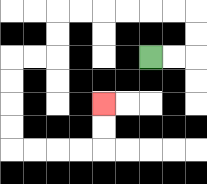{'start': '[6, 2]', 'end': '[4, 4]', 'path_directions': 'R,R,U,U,L,L,L,L,L,L,D,D,L,L,D,D,D,D,R,R,R,R,U,U', 'path_coordinates': '[[6, 2], [7, 2], [8, 2], [8, 1], [8, 0], [7, 0], [6, 0], [5, 0], [4, 0], [3, 0], [2, 0], [2, 1], [2, 2], [1, 2], [0, 2], [0, 3], [0, 4], [0, 5], [0, 6], [1, 6], [2, 6], [3, 6], [4, 6], [4, 5], [4, 4]]'}